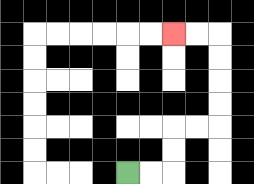{'start': '[5, 7]', 'end': '[7, 1]', 'path_directions': 'R,R,U,U,R,R,U,U,U,U,L,L', 'path_coordinates': '[[5, 7], [6, 7], [7, 7], [7, 6], [7, 5], [8, 5], [9, 5], [9, 4], [9, 3], [9, 2], [9, 1], [8, 1], [7, 1]]'}